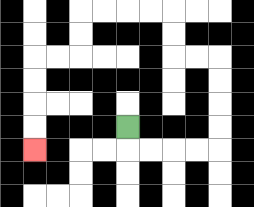{'start': '[5, 5]', 'end': '[1, 6]', 'path_directions': 'D,R,R,R,R,U,U,U,U,L,L,U,U,L,L,L,L,D,D,L,L,D,D,D,D', 'path_coordinates': '[[5, 5], [5, 6], [6, 6], [7, 6], [8, 6], [9, 6], [9, 5], [9, 4], [9, 3], [9, 2], [8, 2], [7, 2], [7, 1], [7, 0], [6, 0], [5, 0], [4, 0], [3, 0], [3, 1], [3, 2], [2, 2], [1, 2], [1, 3], [1, 4], [1, 5], [1, 6]]'}